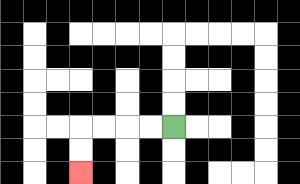{'start': '[7, 5]', 'end': '[3, 7]', 'path_directions': 'L,L,L,L,D,D', 'path_coordinates': '[[7, 5], [6, 5], [5, 5], [4, 5], [3, 5], [3, 6], [3, 7]]'}